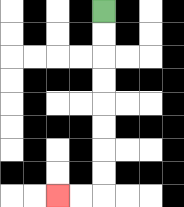{'start': '[4, 0]', 'end': '[2, 8]', 'path_directions': 'D,D,D,D,D,D,D,D,L,L', 'path_coordinates': '[[4, 0], [4, 1], [4, 2], [4, 3], [4, 4], [4, 5], [4, 6], [4, 7], [4, 8], [3, 8], [2, 8]]'}